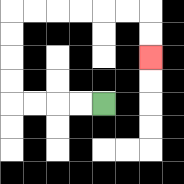{'start': '[4, 4]', 'end': '[6, 2]', 'path_directions': 'L,L,L,L,U,U,U,U,R,R,R,R,R,R,D,D', 'path_coordinates': '[[4, 4], [3, 4], [2, 4], [1, 4], [0, 4], [0, 3], [0, 2], [0, 1], [0, 0], [1, 0], [2, 0], [3, 0], [4, 0], [5, 0], [6, 0], [6, 1], [6, 2]]'}